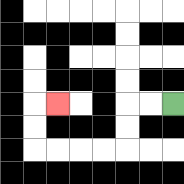{'start': '[7, 4]', 'end': '[2, 4]', 'path_directions': 'L,L,D,D,L,L,L,L,U,U,R', 'path_coordinates': '[[7, 4], [6, 4], [5, 4], [5, 5], [5, 6], [4, 6], [3, 6], [2, 6], [1, 6], [1, 5], [1, 4], [2, 4]]'}